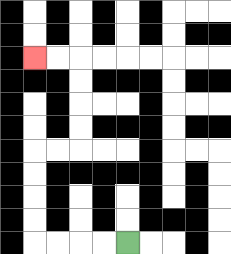{'start': '[5, 10]', 'end': '[1, 2]', 'path_directions': 'L,L,L,L,U,U,U,U,R,R,U,U,U,U,L,L', 'path_coordinates': '[[5, 10], [4, 10], [3, 10], [2, 10], [1, 10], [1, 9], [1, 8], [1, 7], [1, 6], [2, 6], [3, 6], [3, 5], [3, 4], [3, 3], [3, 2], [2, 2], [1, 2]]'}